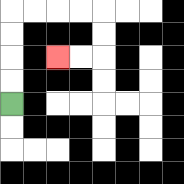{'start': '[0, 4]', 'end': '[2, 2]', 'path_directions': 'U,U,U,U,R,R,R,R,D,D,L,L', 'path_coordinates': '[[0, 4], [0, 3], [0, 2], [0, 1], [0, 0], [1, 0], [2, 0], [3, 0], [4, 0], [4, 1], [4, 2], [3, 2], [2, 2]]'}